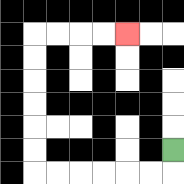{'start': '[7, 6]', 'end': '[5, 1]', 'path_directions': 'D,L,L,L,L,L,L,U,U,U,U,U,U,R,R,R,R', 'path_coordinates': '[[7, 6], [7, 7], [6, 7], [5, 7], [4, 7], [3, 7], [2, 7], [1, 7], [1, 6], [1, 5], [1, 4], [1, 3], [1, 2], [1, 1], [2, 1], [3, 1], [4, 1], [5, 1]]'}